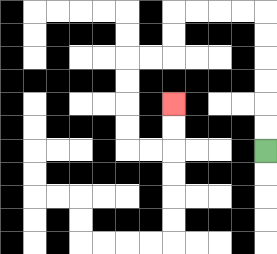{'start': '[11, 6]', 'end': '[7, 4]', 'path_directions': 'U,U,U,U,U,U,L,L,L,L,D,D,L,L,D,D,D,D,R,R,U,U', 'path_coordinates': '[[11, 6], [11, 5], [11, 4], [11, 3], [11, 2], [11, 1], [11, 0], [10, 0], [9, 0], [8, 0], [7, 0], [7, 1], [7, 2], [6, 2], [5, 2], [5, 3], [5, 4], [5, 5], [5, 6], [6, 6], [7, 6], [7, 5], [7, 4]]'}